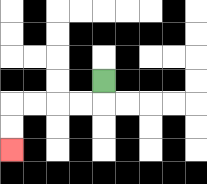{'start': '[4, 3]', 'end': '[0, 6]', 'path_directions': 'D,L,L,L,L,D,D', 'path_coordinates': '[[4, 3], [4, 4], [3, 4], [2, 4], [1, 4], [0, 4], [0, 5], [0, 6]]'}